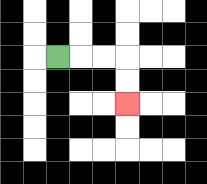{'start': '[2, 2]', 'end': '[5, 4]', 'path_directions': 'R,R,R,D,D', 'path_coordinates': '[[2, 2], [3, 2], [4, 2], [5, 2], [5, 3], [5, 4]]'}